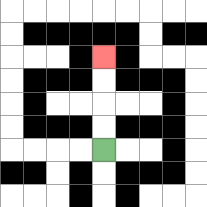{'start': '[4, 6]', 'end': '[4, 2]', 'path_directions': 'U,U,U,U', 'path_coordinates': '[[4, 6], [4, 5], [4, 4], [4, 3], [4, 2]]'}